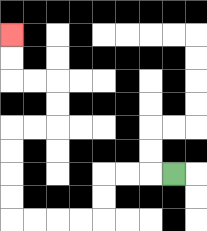{'start': '[7, 7]', 'end': '[0, 1]', 'path_directions': 'L,L,L,D,D,L,L,L,L,U,U,U,U,R,R,U,U,L,L,U,U', 'path_coordinates': '[[7, 7], [6, 7], [5, 7], [4, 7], [4, 8], [4, 9], [3, 9], [2, 9], [1, 9], [0, 9], [0, 8], [0, 7], [0, 6], [0, 5], [1, 5], [2, 5], [2, 4], [2, 3], [1, 3], [0, 3], [0, 2], [0, 1]]'}